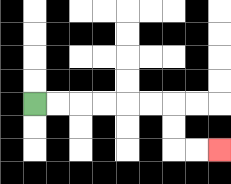{'start': '[1, 4]', 'end': '[9, 6]', 'path_directions': 'R,R,R,R,R,R,D,D,R,R', 'path_coordinates': '[[1, 4], [2, 4], [3, 4], [4, 4], [5, 4], [6, 4], [7, 4], [7, 5], [7, 6], [8, 6], [9, 6]]'}